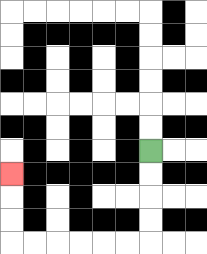{'start': '[6, 6]', 'end': '[0, 7]', 'path_directions': 'D,D,D,D,L,L,L,L,L,L,U,U,U', 'path_coordinates': '[[6, 6], [6, 7], [6, 8], [6, 9], [6, 10], [5, 10], [4, 10], [3, 10], [2, 10], [1, 10], [0, 10], [0, 9], [0, 8], [0, 7]]'}